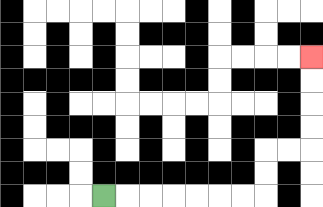{'start': '[4, 8]', 'end': '[13, 2]', 'path_directions': 'R,R,R,R,R,R,R,U,U,R,R,U,U,U,U', 'path_coordinates': '[[4, 8], [5, 8], [6, 8], [7, 8], [8, 8], [9, 8], [10, 8], [11, 8], [11, 7], [11, 6], [12, 6], [13, 6], [13, 5], [13, 4], [13, 3], [13, 2]]'}